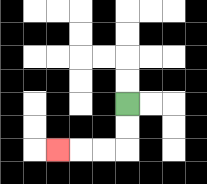{'start': '[5, 4]', 'end': '[2, 6]', 'path_directions': 'D,D,L,L,L', 'path_coordinates': '[[5, 4], [5, 5], [5, 6], [4, 6], [3, 6], [2, 6]]'}